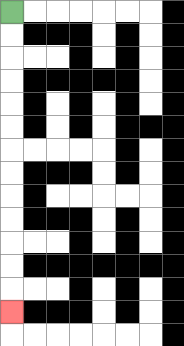{'start': '[0, 0]', 'end': '[0, 13]', 'path_directions': 'D,D,D,D,D,D,D,D,D,D,D,D,D', 'path_coordinates': '[[0, 0], [0, 1], [0, 2], [0, 3], [0, 4], [0, 5], [0, 6], [0, 7], [0, 8], [0, 9], [0, 10], [0, 11], [0, 12], [0, 13]]'}